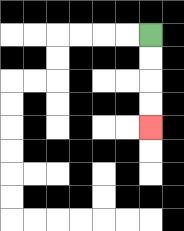{'start': '[6, 1]', 'end': '[6, 5]', 'path_directions': 'D,D,D,D', 'path_coordinates': '[[6, 1], [6, 2], [6, 3], [6, 4], [6, 5]]'}